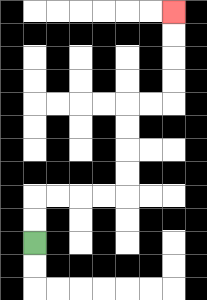{'start': '[1, 10]', 'end': '[7, 0]', 'path_directions': 'U,U,R,R,R,R,U,U,U,U,R,R,U,U,U,U', 'path_coordinates': '[[1, 10], [1, 9], [1, 8], [2, 8], [3, 8], [4, 8], [5, 8], [5, 7], [5, 6], [5, 5], [5, 4], [6, 4], [7, 4], [7, 3], [7, 2], [7, 1], [7, 0]]'}